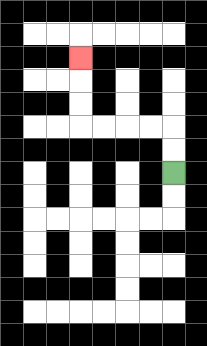{'start': '[7, 7]', 'end': '[3, 2]', 'path_directions': 'U,U,L,L,L,L,U,U,U', 'path_coordinates': '[[7, 7], [7, 6], [7, 5], [6, 5], [5, 5], [4, 5], [3, 5], [3, 4], [3, 3], [3, 2]]'}